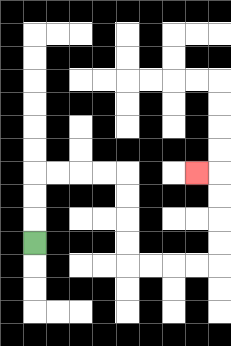{'start': '[1, 10]', 'end': '[8, 7]', 'path_directions': 'U,U,U,R,R,R,R,D,D,D,D,R,R,R,R,U,U,U,U,L', 'path_coordinates': '[[1, 10], [1, 9], [1, 8], [1, 7], [2, 7], [3, 7], [4, 7], [5, 7], [5, 8], [5, 9], [5, 10], [5, 11], [6, 11], [7, 11], [8, 11], [9, 11], [9, 10], [9, 9], [9, 8], [9, 7], [8, 7]]'}